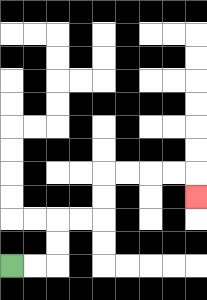{'start': '[0, 11]', 'end': '[8, 8]', 'path_directions': 'R,R,U,U,R,R,U,U,R,R,R,R,D', 'path_coordinates': '[[0, 11], [1, 11], [2, 11], [2, 10], [2, 9], [3, 9], [4, 9], [4, 8], [4, 7], [5, 7], [6, 7], [7, 7], [8, 7], [8, 8]]'}